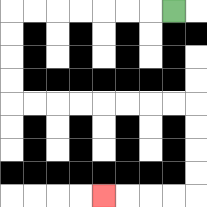{'start': '[7, 0]', 'end': '[4, 8]', 'path_directions': 'L,L,L,L,L,L,L,D,D,D,D,R,R,R,R,R,R,R,R,D,D,D,D,L,L,L,L', 'path_coordinates': '[[7, 0], [6, 0], [5, 0], [4, 0], [3, 0], [2, 0], [1, 0], [0, 0], [0, 1], [0, 2], [0, 3], [0, 4], [1, 4], [2, 4], [3, 4], [4, 4], [5, 4], [6, 4], [7, 4], [8, 4], [8, 5], [8, 6], [8, 7], [8, 8], [7, 8], [6, 8], [5, 8], [4, 8]]'}